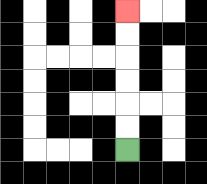{'start': '[5, 6]', 'end': '[5, 0]', 'path_directions': 'U,U,U,U,U,U', 'path_coordinates': '[[5, 6], [5, 5], [5, 4], [5, 3], [5, 2], [5, 1], [5, 0]]'}